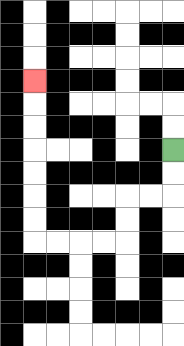{'start': '[7, 6]', 'end': '[1, 3]', 'path_directions': 'D,D,L,L,D,D,L,L,L,L,U,U,U,U,U,U,U', 'path_coordinates': '[[7, 6], [7, 7], [7, 8], [6, 8], [5, 8], [5, 9], [5, 10], [4, 10], [3, 10], [2, 10], [1, 10], [1, 9], [1, 8], [1, 7], [1, 6], [1, 5], [1, 4], [1, 3]]'}